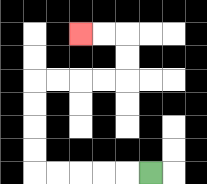{'start': '[6, 7]', 'end': '[3, 1]', 'path_directions': 'L,L,L,L,L,U,U,U,U,R,R,R,R,U,U,L,L', 'path_coordinates': '[[6, 7], [5, 7], [4, 7], [3, 7], [2, 7], [1, 7], [1, 6], [1, 5], [1, 4], [1, 3], [2, 3], [3, 3], [4, 3], [5, 3], [5, 2], [5, 1], [4, 1], [3, 1]]'}